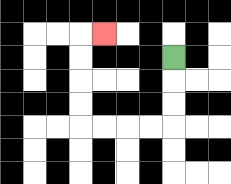{'start': '[7, 2]', 'end': '[4, 1]', 'path_directions': 'D,D,D,L,L,L,L,U,U,U,U,R', 'path_coordinates': '[[7, 2], [7, 3], [7, 4], [7, 5], [6, 5], [5, 5], [4, 5], [3, 5], [3, 4], [3, 3], [3, 2], [3, 1], [4, 1]]'}